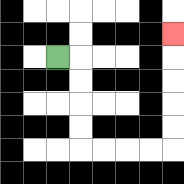{'start': '[2, 2]', 'end': '[7, 1]', 'path_directions': 'R,D,D,D,D,R,R,R,R,U,U,U,U,U', 'path_coordinates': '[[2, 2], [3, 2], [3, 3], [3, 4], [3, 5], [3, 6], [4, 6], [5, 6], [6, 6], [7, 6], [7, 5], [7, 4], [7, 3], [7, 2], [7, 1]]'}